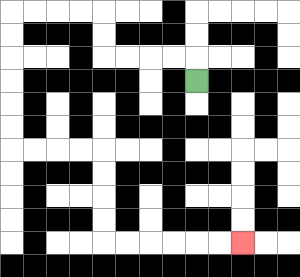{'start': '[8, 3]', 'end': '[10, 10]', 'path_directions': 'U,L,L,L,L,U,U,L,L,L,L,D,D,D,D,D,D,R,R,R,R,D,D,D,D,R,R,R,R,R,R', 'path_coordinates': '[[8, 3], [8, 2], [7, 2], [6, 2], [5, 2], [4, 2], [4, 1], [4, 0], [3, 0], [2, 0], [1, 0], [0, 0], [0, 1], [0, 2], [0, 3], [0, 4], [0, 5], [0, 6], [1, 6], [2, 6], [3, 6], [4, 6], [4, 7], [4, 8], [4, 9], [4, 10], [5, 10], [6, 10], [7, 10], [8, 10], [9, 10], [10, 10]]'}